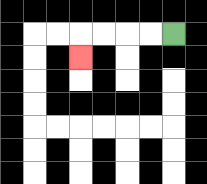{'start': '[7, 1]', 'end': '[3, 2]', 'path_directions': 'L,L,L,L,D', 'path_coordinates': '[[7, 1], [6, 1], [5, 1], [4, 1], [3, 1], [3, 2]]'}